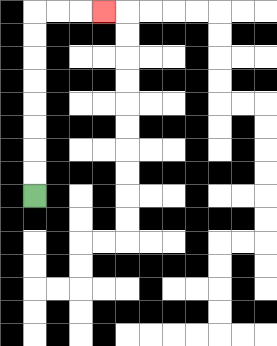{'start': '[1, 8]', 'end': '[4, 0]', 'path_directions': 'U,U,U,U,U,U,U,U,R,R,R', 'path_coordinates': '[[1, 8], [1, 7], [1, 6], [1, 5], [1, 4], [1, 3], [1, 2], [1, 1], [1, 0], [2, 0], [3, 0], [4, 0]]'}